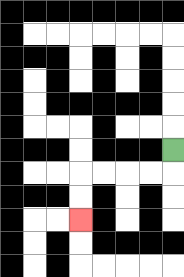{'start': '[7, 6]', 'end': '[3, 9]', 'path_directions': 'D,L,L,L,L,D,D', 'path_coordinates': '[[7, 6], [7, 7], [6, 7], [5, 7], [4, 7], [3, 7], [3, 8], [3, 9]]'}